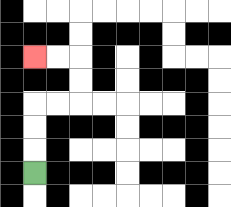{'start': '[1, 7]', 'end': '[1, 2]', 'path_directions': 'U,U,U,R,R,U,U,L,L', 'path_coordinates': '[[1, 7], [1, 6], [1, 5], [1, 4], [2, 4], [3, 4], [3, 3], [3, 2], [2, 2], [1, 2]]'}